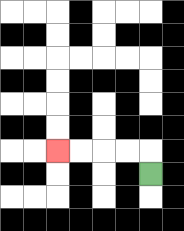{'start': '[6, 7]', 'end': '[2, 6]', 'path_directions': 'U,L,L,L,L', 'path_coordinates': '[[6, 7], [6, 6], [5, 6], [4, 6], [3, 6], [2, 6]]'}